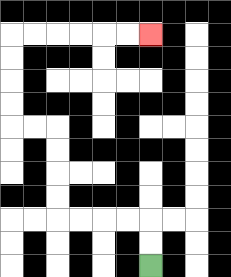{'start': '[6, 11]', 'end': '[6, 1]', 'path_directions': 'U,U,L,L,L,L,U,U,U,U,L,L,U,U,U,U,R,R,R,R,R,R', 'path_coordinates': '[[6, 11], [6, 10], [6, 9], [5, 9], [4, 9], [3, 9], [2, 9], [2, 8], [2, 7], [2, 6], [2, 5], [1, 5], [0, 5], [0, 4], [0, 3], [0, 2], [0, 1], [1, 1], [2, 1], [3, 1], [4, 1], [5, 1], [6, 1]]'}